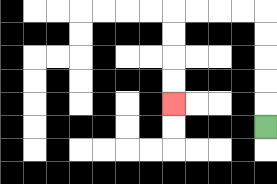{'start': '[11, 5]', 'end': '[7, 4]', 'path_directions': 'U,U,U,U,U,L,L,L,L,D,D,D,D', 'path_coordinates': '[[11, 5], [11, 4], [11, 3], [11, 2], [11, 1], [11, 0], [10, 0], [9, 0], [8, 0], [7, 0], [7, 1], [7, 2], [7, 3], [7, 4]]'}